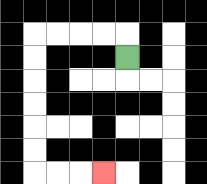{'start': '[5, 2]', 'end': '[4, 7]', 'path_directions': 'U,L,L,L,L,D,D,D,D,D,D,R,R,R', 'path_coordinates': '[[5, 2], [5, 1], [4, 1], [3, 1], [2, 1], [1, 1], [1, 2], [1, 3], [1, 4], [1, 5], [1, 6], [1, 7], [2, 7], [3, 7], [4, 7]]'}